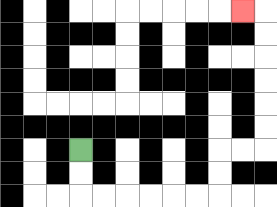{'start': '[3, 6]', 'end': '[10, 0]', 'path_directions': 'D,D,R,R,R,R,R,R,U,U,R,R,U,U,U,U,U,U,L', 'path_coordinates': '[[3, 6], [3, 7], [3, 8], [4, 8], [5, 8], [6, 8], [7, 8], [8, 8], [9, 8], [9, 7], [9, 6], [10, 6], [11, 6], [11, 5], [11, 4], [11, 3], [11, 2], [11, 1], [11, 0], [10, 0]]'}